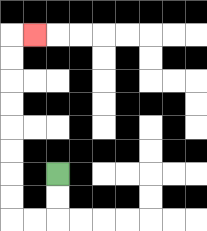{'start': '[2, 7]', 'end': '[1, 1]', 'path_directions': 'D,D,L,L,U,U,U,U,U,U,U,U,R', 'path_coordinates': '[[2, 7], [2, 8], [2, 9], [1, 9], [0, 9], [0, 8], [0, 7], [0, 6], [0, 5], [0, 4], [0, 3], [0, 2], [0, 1], [1, 1]]'}